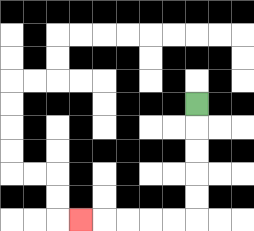{'start': '[8, 4]', 'end': '[3, 9]', 'path_directions': 'D,D,D,D,D,L,L,L,L,L', 'path_coordinates': '[[8, 4], [8, 5], [8, 6], [8, 7], [8, 8], [8, 9], [7, 9], [6, 9], [5, 9], [4, 9], [3, 9]]'}